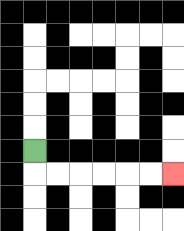{'start': '[1, 6]', 'end': '[7, 7]', 'path_directions': 'D,R,R,R,R,R,R', 'path_coordinates': '[[1, 6], [1, 7], [2, 7], [3, 7], [4, 7], [5, 7], [6, 7], [7, 7]]'}